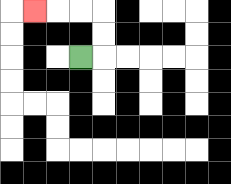{'start': '[3, 2]', 'end': '[1, 0]', 'path_directions': 'R,U,U,L,L,L', 'path_coordinates': '[[3, 2], [4, 2], [4, 1], [4, 0], [3, 0], [2, 0], [1, 0]]'}